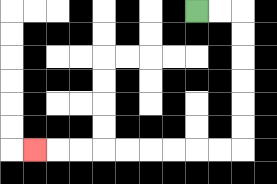{'start': '[8, 0]', 'end': '[1, 6]', 'path_directions': 'R,R,D,D,D,D,D,D,L,L,L,L,L,L,L,L,L', 'path_coordinates': '[[8, 0], [9, 0], [10, 0], [10, 1], [10, 2], [10, 3], [10, 4], [10, 5], [10, 6], [9, 6], [8, 6], [7, 6], [6, 6], [5, 6], [4, 6], [3, 6], [2, 6], [1, 6]]'}